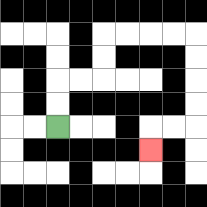{'start': '[2, 5]', 'end': '[6, 6]', 'path_directions': 'U,U,R,R,U,U,R,R,R,R,D,D,D,D,L,L,D', 'path_coordinates': '[[2, 5], [2, 4], [2, 3], [3, 3], [4, 3], [4, 2], [4, 1], [5, 1], [6, 1], [7, 1], [8, 1], [8, 2], [8, 3], [8, 4], [8, 5], [7, 5], [6, 5], [6, 6]]'}